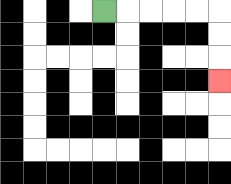{'start': '[4, 0]', 'end': '[9, 3]', 'path_directions': 'R,R,R,R,R,D,D,D', 'path_coordinates': '[[4, 0], [5, 0], [6, 0], [7, 0], [8, 0], [9, 0], [9, 1], [9, 2], [9, 3]]'}